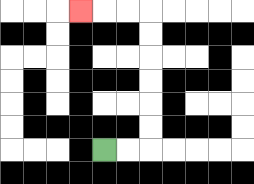{'start': '[4, 6]', 'end': '[3, 0]', 'path_directions': 'R,R,U,U,U,U,U,U,L,L,L', 'path_coordinates': '[[4, 6], [5, 6], [6, 6], [6, 5], [6, 4], [6, 3], [6, 2], [6, 1], [6, 0], [5, 0], [4, 0], [3, 0]]'}